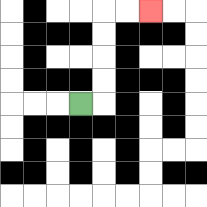{'start': '[3, 4]', 'end': '[6, 0]', 'path_directions': 'R,U,U,U,U,R,R', 'path_coordinates': '[[3, 4], [4, 4], [4, 3], [4, 2], [4, 1], [4, 0], [5, 0], [6, 0]]'}